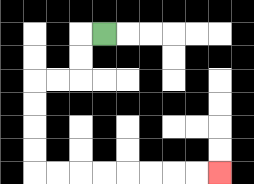{'start': '[4, 1]', 'end': '[9, 7]', 'path_directions': 'L,D,D,L,L,D,D,D,D,R,R,R,R,R,R,R,R', 'path_coordinates': '[[4, 1], [3, 1], [3, 2], [3, 3], [2, 3], [1, 3], [1, 4], [1, 5], [1, 6], [1, 7], [2, 7], [3, 7], [4, 7], [5, 7], [6, 7], [7, 7], [8, 7], [9, 7]]'}